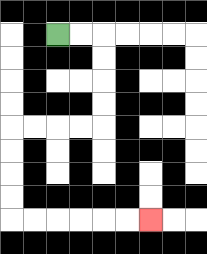{'start': '[2, 1]', 'end': '[6, 9]', 'path_directions': 'R,R,D,D,D,D,L,L,L,L,D,D,D,D,R,R,R,R,R,R', 'path_coordinates': '[[2, 1], [3, 1], [4, 1], [4, 2], [4, 3], [4, 4], [4, 5], [3, 5], [2, 5], [1, 5], [0, 5], [0, 6], [0, 7], [0, 8], [0, 9], [1, 9], [2, 9], [3, 9], [4, 9], [5, 9], [6, 9]]'}